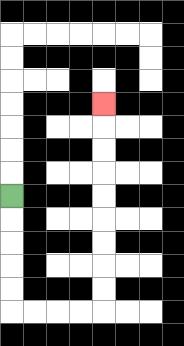{'start': '[0, 8]', 'end': '[4, 4]', 'path_directions': 'D,D,D,D,D,R,R,R,R,U,U,U,U,U,U,U,U,U', 'path_coordinates': '[[0, 8], [0, 9], [0, 10], [0, 11], [0, 12], [0, 13], [1, 13], [2, 13], [3, 13], [4, 13], [4, 12], [4, 11], [4, 10], [4, 9], [4, 8], [4, 7], [4, 6], [4, 5], [4, 4]]'}